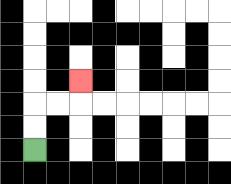{'start': '[1, 6]', 'end': '[3, 3]', 'path_directions': 'U,U,R,R,U', 'path_coordinates': '[[1, 6], [1, 5], [1, 4], [2, 4], [3, 4], [3, 3]]'}